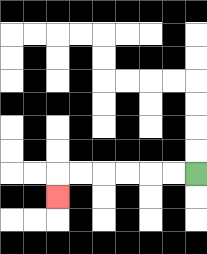{'start': '[8, 7]', 'end': '[2, 8]', 'path_directions': 'L,L,L,L,L,L,D', 'path_coordinates': '[[8, 7], [7, 7], [6, 7], [5, 7], [4, 7], [3, 7], [2, 7], [2, 8]]'}